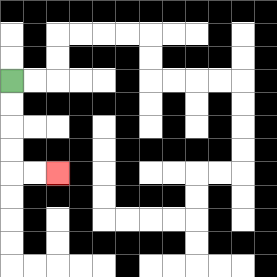{'start': '[0, 3]', 'end': '[2, 7]', 'path_directions': 'D,D,D,D,R,R', 'path_coordinates': '[[0, 3], [0, 4], [0, 5], [0, 6], [0, 7], [1, 7], [2, 7]]'}